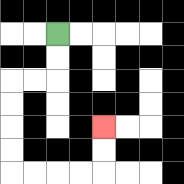{'start': '[2, 1]', 'end': '[4, 5]', 'path_directions': 'D,D,L,L,D,D,D,D,R,R,R,R,U,U', 'path_coordinates': '[[2, 1], [2, 2], [2, 3], [1, 3], [0, 3], [0, 4], [0, 5], [0, 6], [0, 7], [1, 7], [2, 7], [3, 7], [4, 7], [4, 6], [4, 5]]'}